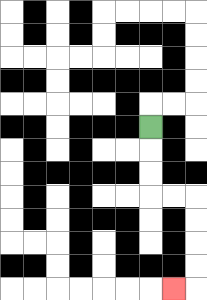{'start': '[6, 5]', 'end': '[7, 12]', 'path_directions': 'D,D,D,R,R,D,D,D,D,L', 'path_coordinates': '[[6, 5], [6, 6], [6, 7], [6, 8], [7, 8], [8, 8], [8, 9], [8, 10], [8, 11], [8, 12], [7, 12]]'}